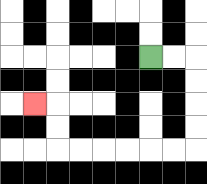{'start': '[6, 2]', 'end': '[1, 4]', 'path_directions': 'R,R,D,D,D,D,L,L,L,L,L,L,U,U,L', 'path_coordinates': '[[6, 2], [7, 2], [8, 2], [8, 3], [8, 4], [8, 5], [8, 6], [7, 6], [6, 6], [5, 6], [4, 6], [3, 6], [2, 6], [2, 5], [2, 4], [1, 4]]'}